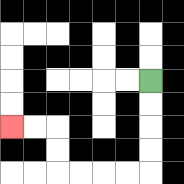{'start': '[6, 3]', 'end': '[0, 5]', 'path_directions': 'D,D,D,D,L,L,L,L,U,U,L,L', 'path_coordinates': '[[6, 3], [6, 4], [6, 5], [6, 6], [6, 7], [5, 7], [4, 7], [3, 7], [2, 7], [2, 6], [2, 5], [1, 5], [0, 5]]'}